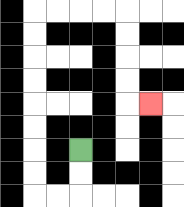{'start': '[3, 6]', 'end': '[6, 4]', 'path_directions': 'D,D,L,L,U,U,U,U,U,U,U,U,R,R,R,R,D,D,D,D,R', 'path_coordinates': '[[3, 6], [3, 7], [3, 8], [2, 8], [1, 8], [1, 7], [1, 6], [1, 5], [1, 4], [1, 3], [1, 2], [1, 1], [1, 0], [2, 0], [3, 0], [4, 0], [5, 0], [5, 1], [5, 2], [5, 3], [5, 4], [6, 4]]'}